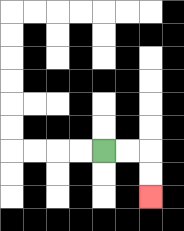{'start': '[4, 6]', 'end': '[6, 8]', 'path_directions': 'R,R,D,D', 'path_coordinates': '[[4, 6], [5, 6], [6, 6], [6, 7], [6, 8]]'}